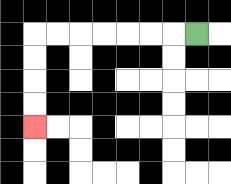{'start': '[8, 1]', 'end': '[1, 5]', 'path_directions': 'L,L,L,L,L,L,L,D,D,D,D', 'path_coordinates': '[[8, 1], [7, 1], [6, 1], [5, 1], [4, 1], [3, 1], [2, 1], [1, 1], [1, 2], [1, 3], [1, 4], [1, 5]]'}